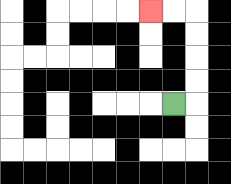{'start': '[7, 4]', 'end': '[6, 0]', 'path_directions': 'R,U,U,U,U,L,L', 'path_coordinates': '[[7, 4], [8, 4], [8, 3], [8, 2], [8, 1], [8, 0], [7, 0], [6, 0]]'}